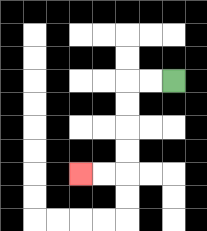{'start': '[7, 3]', 'end': '[3, 7]', 'path_directions': 'L,L,D,D,D,D,L,L', 'path_coordinates': '[[7, 3], [6, 3], [5, 3], [5, 4], [5, 5], [5, 6], [5, 7], [4, 7], [3, 7]]'}